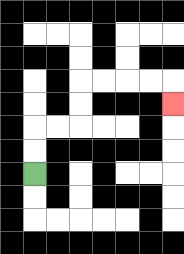{'start': '[1, 7]', 'end': '[7, 4]', 'path_directions': 'U,U,R,R,U,U,R,R,R,R,D', 'path_coordinates': '[[1, 7], [1, 6], [1, 5], [2, 5], [3, 5], [3, 4], [3, 3], [4, 3], [5, 3], [6, 3], [7, 3], [7, 4]]'}